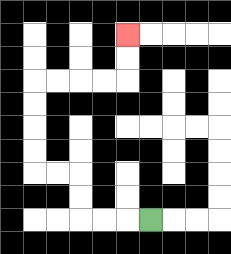{'start': '[6, 9]', 'end': '[5, 1]', 'path_directions': 'L,L,L,U,U,L,L,U,U,U,U,R,R,R,R,U,U', 'path_coordinates': '[[6, 9], [5, 9], [4, 9], [3, 9], [3, 8], [3, 7], [2, 7], [1, 7], [1, 6], [1, 5], [1, 4], [1, 3], [2, 3], [3, 3], [4, 3], [5, 3], [5, 2], [5, 1]]'}